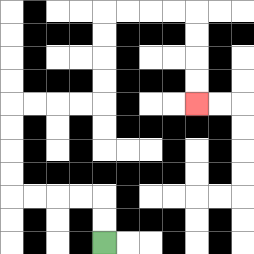{'start': '[4, 10]', 'end': '[8, 4]', 'path_directions': 'U,U,L,L,L,L,U,U,U,U,R,R,R,R,U,U,U,U,R,R,R,R,D,D,D,D', 'path_coordinates': '[[4, 10], [4, 9], [4, 8], [3, 8], [2, 8], [1, 8], [0, 8], [0, 7], [0, 6], [0, 5], [0, 4], [1, 4], [2, 4], [3, 4], [4, 4], [4, 3], [4, 2], [4, 1], [4, 0], [5, 0], [6, 0], [7, 0], [8, 0], [8, 1], [8, 2], [8, 3], [8, 4]]'}